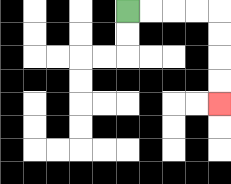{'start': '[5, 0]', 'end': '[9, 4]', 'path_directions': 'R,R,R,R,D,D,D,D', 'path_coordinates': '[[5, 0], [6, 0], [7, 0], [8, 0], [9, 0], [9, 1], [9, 2], [9, 3], [9, 4]]'}